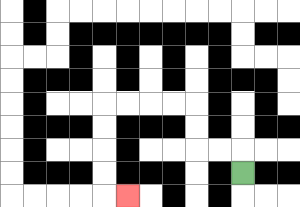{'start': '[10, 7]', 'end': '[5, 8]', 'path_directions': 'U,L,L,U,U,L,L,L,L,D,D,D,D,R', 'path_coordinates': '[[10, 7], [10, 6], [9, 6], [8, 6], [8, 5], [8, 4], [7, 4], [6, 4], [5, 4], [4, 4], [4, 5], [4, 6], [4, 7], [4, 8], [5, 8]]'}